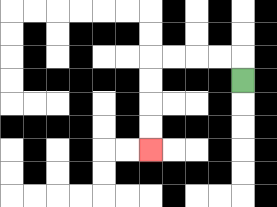{'start': '[10, 3]', 'end': '[6, 6]', 'path_directions': 'U,L,L,L,L,D,D,D,D', 'path_coordinates': '[[10, 3], [10, 2], [9, 2], [8, 2], [7, 2], [6, 2], [6, 3], [6, 4], [6, 5], [6, 6]]'}